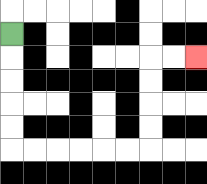{'start': '[0, 1]', 'end': '[8, 2]', 'path_directions': 'D,D,D,D,D,R,R,R,R,R,R,U,U,U,U,R,R', 'path_coordinates': '[[0, 1], [0, 2], [0, 3], [0, 4], [0, 5], [0, 6], [1, 6], [2, 6], [3, 6], [4, 6], [5, 6], [6, 6], [6, 5], [6, 4], [6, 3], [6, 2], [7, 2], [8, 2]]'}